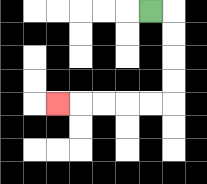{'start': '[6, 0]', 'end': '[2, 4]', 'path_directions': 'R,D,D,D,D,L,L,L,L,L', 'path_coordinates': '[[6, 0], [7, 0], [7, 1], [7, 2], [7, 3], [7, 4], [6, 4], [5, 4], [4, 4], [3, 4], [2, 4]]'}